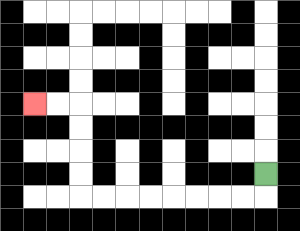{'start': '[11, 7]', 'end': '[1, 4]', 'path_directions': 'D,L,L,L,L,L,L,L,L,U,U,U,U,L,L', 'path_coordinates': '[[11, 7], [11, 8], [10, 8], [9, 8], [8, 8], [7, 8], [6, 8], [5, 8], [4, 8], [3, 8], [3, 7], [3, 6], [3, 5], [3, 4], [2, 4], [1, 4]]'}